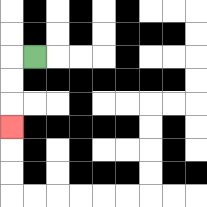{'start': '[1, 2]', 'end': '[0, 5]', 'path_directions': 'L,D,D,D', 'path_coordinates': '[[1, 2], [0, 2], [0, 3], [0, 4], [0, 5]]'}